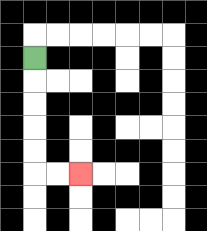{'start': '[1, 2]', 'end': '[3, 7]', 'path_directions': 'D,D,D,D,D,R,R', 'path_coordinates': '[[1, 2], [1, 3], [1, 4], [1, 5], [1, 6], [1, 7], [2, 7], [3, 7]]'}